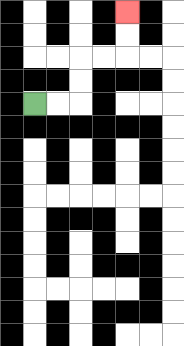{'start': '[1, 4]', 'end': '[5, 0]', 'path_directions': 'R,R,U,U,R,R,U,U', 'path_coordinates': '[[1, 4], [2, 4], [3, 4], [3, 3], [3, 2], [4, 2], [5, 2], [5, 1], [5, 0]]'}